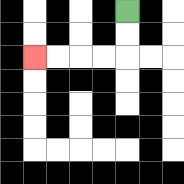{'start': '[5, 0]', 'end': '[1, 2]', 'path_directions': 'D,D,L,L,L,L', 'path_coordinates': '[[5, 0], [5, 1], [5, 2], [4, 2], [3, 2], [2, 2], [1, 2]]'}